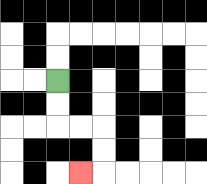{'start': '[2, 3]', 'end': '[3, 7]', 'path_directions': 'D,D,R,R,D,D,L', 'path_coordinates': '[[2, 3], [2, 4], [2, 5], [3, 5], [4, 5], [4, 6], [4, 7], [3, 7]]'}